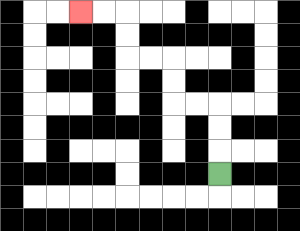{'start': '[9, 7]', 'end': '[3, 0]', 'path_directions': 'U,U,U,L,L,U,U,L,L,U,U,L,L', 'path_coordinates': '[[9, 7], [9, 6], [9, 5], [9, 4], [8, 4], [7, 4], [7, 3], [7, 2], [6, 2], [5, 2], [5, 1], [5, 0], [4, 0], [3, 0]]'}